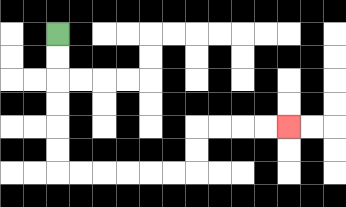{'start': '[2, 1]', 'end': '[12, 5]', 'path_directions': 'D,D,D,D,D,D,R,R,R,R,R,R,U,U,R,R,R,R', 'path_coordinates': '[[2, 1], [2, 2], [2, 3], [2, 4], [2, 5], [2, 6], [2, 7], [3, 7], [4, 7], [5, 7], [6, 7], [7, 7], [8, 7], [8, 6], [8, 5], [9, 5], [10, 5], [11, 5], [12, 5]]'}